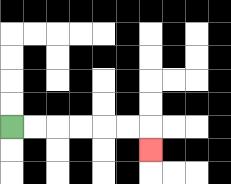{'start': '[0, 5]', 'end': '[6, 6]', 'path_directions': 'R,R,R,R,R,R,D', 'path_coordinates': '[[0, 5], [1, 5], [2, 5], [3, 5], [4, 5], [5, 5], [6, 5], [6, 6]]'}